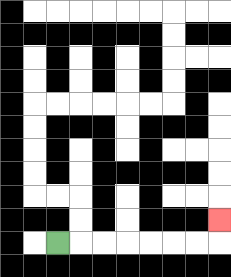{'start': '[2, 10]', 'end': '[9, 9]', 'path_directions': 'R,R,R,R,R,R,R,U', 'path_coordinates': '[[2, 10], [3, 10], [4, 10], [5, 10], [6, 10], [7, 10], [8, 10], [9, 10], [9, 9]]'}